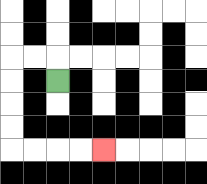{'start': '[2, 3]', 'end': '[4, 6]', 'path_directions': 'U,L,L,D,D,D,D,R,R,R,R', 'path_coordinates': '[[2, 3], [2, 2], [1, 2], [0, 2], [0, 3], [0, 4], [0, 5], [0, 6], [1, 6], [2, 6], [3, 6], [4, 6]]'}